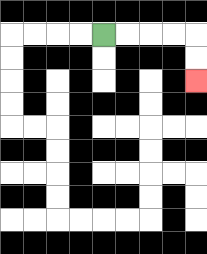{'start': '[4, 1]', 'end': '[8, 3]', 'path_directions': 'R,R,R,R,D,D', 'path_coordinates': '[[4, 1], [5, 1], [6, 1], [7, 1], [8, 1], [8, 2], [8, 3]]'}